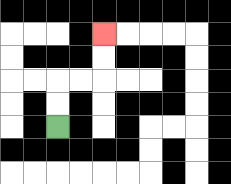{'start': '[2, 5]', 'end': '[4, 1]', 'path_directions': 'U,U,R,R,U,U', 'path_coordinates': '[[2, 5], [2, 4], [2, 3], [3, 3], [4, 3], [4, 2], [4, 1]]'}